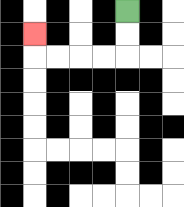{'start': '[5, 0]', 'end': '[1, 1]', 'path_directions': 'D,D,L,L,L,L,U', 'path_coordinates': '[[5, 0], [5, 1], [5, 2], [4, 2], [3, 2], [2, 2], [1, 2], [1, 1]]'}